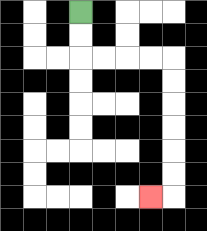{'start': '[3, 0]', 'end': '[6, 8]', 'path_directions': 'D,D,R,R,R,R,D,D,D,D,D,D,L', 'path_coordinates': '[[3, 0], [3, 1], [3, 2], [4, 2], [5, 2], [6, 2], [7, 2], [7, 3], [7, 4], [7, 5], [7, 6], [7, 7], [7, 8], [6, 8]]'}